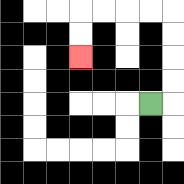{'start': '[6, 4]', 'end': '[3, 2]', 'path_directions': 'R,U,U,U,U,L,L,L,L,D,D', 'path_coordinates': '[[6, 4], [7, 4], [7, 3], [7, 2], [7, 1], [7, 0], [6, 0], [5, 0], [4, 0], [3, 0], [3, 1], [3, 2]]'}